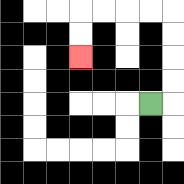{'start': '[6, 4]', 'end': '[3, 2]', 'path_directions': 'R,U,U,U,U,L,L,L,L,D,D', 'path_coordinates': '[[6, 4], [7, 4], [7, 3], [7, 2], [7, 1], [7, 0], [6, 0], [5, 0], [4, 0], [3, 0], [3, 1], [3, 2]]'}